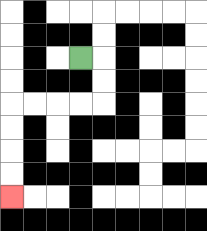{'start': '[3, 2]', 'end': '[0, 8]', 'path_directions': 'R,D,D,L,L,L,L,D,D,D,D', 'path_coordinates': '[[3, 2], [4, 2], [4, 3], [4, 4], [3, 4], [2, 4], [1, 4], [0, 4], [0, 5], [0, 6], [0, 7], [0, 8]]'}